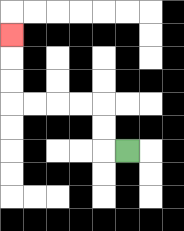{'start': '[5, 6]', 'end': '[0, 1]', 'path_directions': 'L,U,U,L,L,L,L,U,U,U', 'path_coordinates': '[[5, 6], [4, 6], [4, 5], [4, 4], [3, 4], [2, 4], [1, 4], [0, 4], [0, 3], [0, 2], [0, 1]]'}